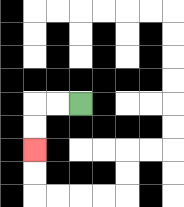{'start': '[3, 4]', 'end': '[1, 6]', 'path_directions': 'L,L,D,D', 'path_coordinates': '[[3, 4], [2, 4], [1, 4], [1, 5], [1, 6]]'}